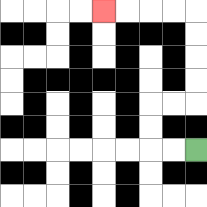{'start': '[8, 6]', 'end': '[4, 0]', 'path_directions': 'L,L,U,U,R,R,U,U,U,U,L,L,L,L', 'path_coordinates': '[[8, 6], [7, 6], [6, 6], [6, 5], [6, 4], [7, 4], [8, 4], [8, 3], [8, 2], [8, 1], [8, 0], [7, 0], [6, 0], [5, 0], [4, 0]]'}